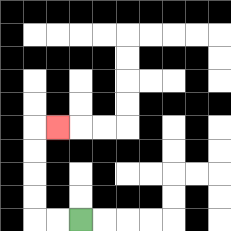{'start': '[3, 9]', 'end': '[2, 5]', 'path_directions': 'L,L,U,U,U,U,R', 'path_coordinates': '[[3, 9], [2, 9], [1, 9], [1, 8], [1, 7], [1, 6], [1, 5], [2, 5]]'}